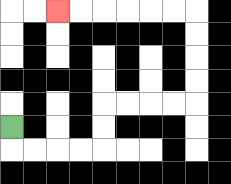{'start': '[0, 5]', 'end': '[2, 0]', 'path_directions': 'D,R,R,R,R,U,U,R,R,R,R,U,U,U,U,L,L,L,L,L,L', 'path_coordinates': '[[0, 5], [0, 6], [1, 6], [2, 6], [3, 6], [4, 6], [4, 5], [4, 4], [5, 4], [6, 4], [7, 4], [8, 4], [8, 3], [8, 2], [8, 1], [8, 0], [7, 0], [6, 0], [5, 0], [4, 0], [3, 0], [2, 0]]'}